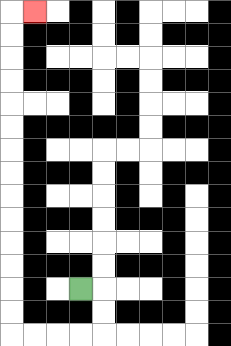{'start': '[3, 12]', 'end': '[1, 0]', 'path_directions': 'R,D,D,L,L,L,L,U,U,U,U,U,U,U,U,U,U,U,U,U,U,R', 'path_coordinates': '[[3, 12], [4, 12], [4, 13], [4, 14], [3, 14], [2, 14], [1, 14], [0, 14], [0, 13], [0, 12], [0, 11], [0, 10], [0, 9], [0, 8], [0, 7], [0, 6], [0, 5], [0, 4], [0, 3], [0, 2], [0, 1], [0, 0], [1, 0]]'}